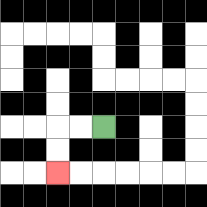{'start': '[4, 5]', 'end': '[2, 7]', 'path_directions': 'L,L,D,D', 'path_coordinates': '[[4, 5], [3, 5], [2, 5], [2, 6], [2, 7]]'}